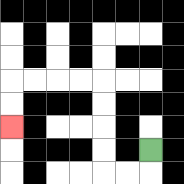{'start': '[6, 6]', 'end': '[0, 5]', 'path_directions': 'D,L,L,U,U,U,U,L,L,L,L,D,D', 'path_coordinates': '[[6, 6], [6, 7], [5, 7], [4, 7], [4, 6], [4, 5], [4, 4], [4, 3], [3, 3], [2, 3], [1, 3], [0, 3], [0, 4], [0, 5]]'}